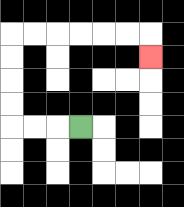{'start': '[3, 5]', 'end': '[6, 2]', 'path_directions': 'L,L,L,U,U,U,U,R,R,R,R,R,R,D', 'path_coordinates': '[[3, 5], [2, 5], [1, 5], [0, 5], [0, 4], [0, 3], [0, 2], [0, 1], [1, 1], [2, 1], [3, 1], [4, 1], [5, 1], [6, 1], [6, 2]]'}